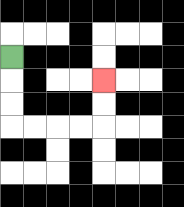{'start': '[0, 2]', 'end': '[4, 3]', 'path_directions': 'D,D,D,R,R,R,R,U,U', 'path_coordinates': '[[0, 2], [0, 3], [0, 4], [0, 5], [1, 5], [2, 5], [3, 5], [4, 5], [4, 4], [4, 3]]'}